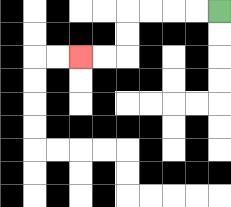{'start': '[9, 0]', 'end': '[3, 2]', 'path_directions': 'L,L,L,L,D,D,L,L', 'path_coordinates': '[[9, 0], [8, 0], [7, 0], [6, 0], [5, 0], [5, 1], [5, 2], [4, 2], [3, 2]]'}